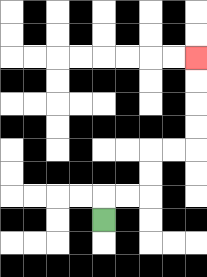{'start': '[4, 9]', 'end': '[8, 2]', 'path_directions': 'U,R,R,U,U,R,R,U,U,U,U', 'path_coordinates': '[[4, 9], [4, 8], [5, 8], [6, 8], [6, 7], [6, 6], [7, 6], [8, 6], [8, 5], [8, 4], [8, 3], [8, 2]]'}